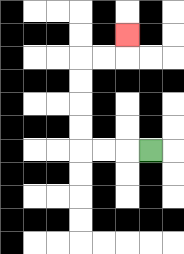{'start': '[6, 6]', 'end': '[5, 1]', 'path_directions': 'L,L,L,U,U,U,U,R,R,U', 'path_coordinates': '[[6, 6], [5, 6], [4, 6], [3, 6], [3, 5], [3, 4], [3, 3], [3, 2], [4, 2], [5, 2], [5, 1]]'}